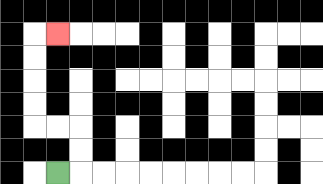{'start': '[2, 7]', 'end': '[2, 1]', 'path_directions': 'R,U,U,L,L,U,U,U,U,R', 'path_coordinates': '[[2, 7], [3, 7], [3, 6], [3, 5], [2, 5], [1, 5], [1, 4], [1, 3], [1, 2], [1, 1], [2, 1]]'}